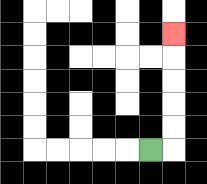{'start': '[6, 6]', 'end': '[7, 1]', 'path_directions': 'R,U,U,U,U,U', 'path_coordinates': '[[6, 6], [7, 6], [7, 5], [7, 4], [7, 3], [7, 2], [7, 1]]'}